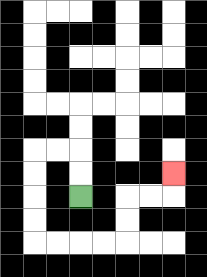{'start': '[3, 8]', 'end': '[7, 7]', 'path_directions': 'U,U,L,L,D,D,D,D,R,R,R,R,U,U,R,R,U', 'path_coordinates': '[[3, 8], [3, 7], [3, 6], [2, 6], [1, 6], [1, 7], [1, 8], [1, 9], [1, 10], [2, 10], [3, 10], [4, 10], [5, 10], [5, 9], [5, 8], [6, 8], [7, 8], [7, 7]]'}